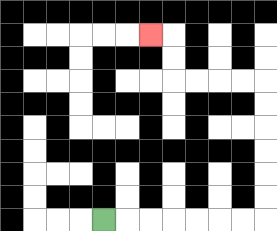{'start': '[4, 9]', 'end': '[6, 1]', 'path_directions': 'R,R,R,R,R,R,R,U,U,U,U,U,U,L,L,L,L,U,U,L', 'path_coordinates': '[[4, 9], [5, 9], [6, 9], [7, 9], [8, 9], [9, 9], [10, 9], [11, 9], [11, 8], [11, 7], [11, 6], [11, 5], [11, 4], [11, 3], [10, 3], [9, 3], [8, 3], [7, 3], [7, 2], [7, 1], [6, 1]]'}